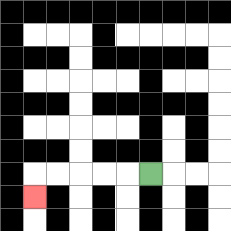{'start': '[6, 7]', 'end': '[1, 8]', 'path_directions': 'L,L,L,L,L,D', 'path_coordinates': '[[6, 7], [5, 7], [4, 7], [3, 7], [2, 7], [1, 7], [1, 8]]'}